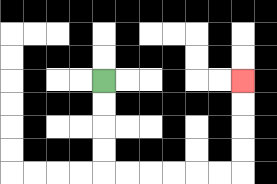{'start': '[4, 3]', 'end': '[10, 3]', 'path_directions': 'D,D,D,D,R,R,R,R,R,R,U,U,U,U', 'path_coordinates': '[[4, 3], [4, 4], [4, 5], [4, 6], [4, 7], [5, 7], [6, 7], [7, 7], [8, 7], [9, 7], [10, 7], [10, 6], [10, 5], [10, 4], [10, 3]]'}